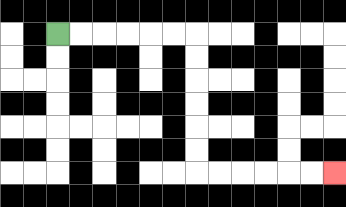{'start': '[2, 1]', 'end': '[14, 7]', 'path_directions': 'R,R,R,R,R,R,D,D,D,D,D,D,R,R,R,R,R,R', 'path_coordinates': '[[2, 1], [3, 1], [4, 1], [5, 1], [6, 1], [7, 1], [8, 1], [8, 2], [8, 3], [8, 4], [8, 5], [8, 6], [8, 7], [9, 7], [10, 7], [11, 7], [12, 7], [13, 7], [14, 7]]'}